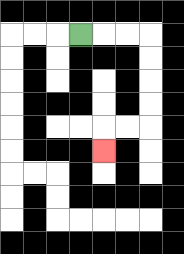{'start': '[3, 1]', 'end': '[4, 6]', 'path_directions': 'R,R,R,D,D,D,D,L,L,D', 'path_coordinates': '[[3, 1], [4, 1], [5, 1], [6, 1], [6, 2], [6, 3], [6, 4], [6, 5], [5, 5], [4, 5], [4, 6]]'}